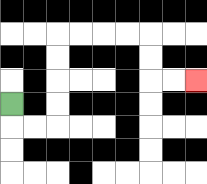{'start': '[0, 4]', 'end': '[8, 3]', 'path_directions': 'D,R,R,U,U,U,U,R,R,R,R,D,D,R,R', 'path_coordinates': '[[0, 4], [0, 5], [1, 5], [2, 5], [2, 4], [2, 3], [2, 2], [2, 1], [3, 1], [4, 1], [5, 1], [6, 1], [6, 2], [6, 3], [7, 3], [8, 3]]'}